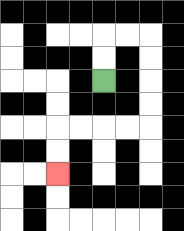{'start': '[4, 3]', 'end': '[2, 7]', 'path_directions': 'U,U,R,R,D,D,D,D,L,L,L,L,D,D', 'path_coordinates': '[[4, 3], [4, 2], [4, 1], [5, 1], [6, 1], [6, 2], [6, 3], [6, 4], [6, 5], [5, 5], [4, 5], [3, 5], [2, 5], [2, 6], [2, 7]]'}